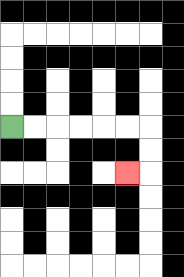{'start': '[0, 5]', 'end': '[5, 7]', 'path_directions': 'R,R,R,R,R,R,D,D,L', 'path_coordinates': '[[0, 5], [1, 5], [2, 5], [3, 5], [4, 5], [5, 5], [6, 5], [6, 6], [6, 7], [5, 7]]'}